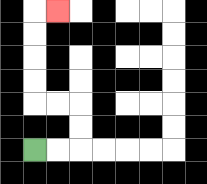{'start': '[1, 6]', 'end': '[2, 0]', 'path_directions': 'R,R,U,U,L,L,U,U,U,U,R', 'path_coordinates': '[[1, 6], [2, 6], [3, 6], [3, 5], [3, 4], [2, 4], [1, 4], [1, 3], [1, 2], [1, 1], [1, 0], [2, 0]]'}